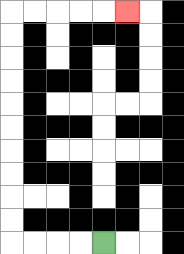{'start': '[4, 10]', 'end': '[5, 0]', 'path_directions': 'L,L,L,L,U,U,U,U,U,U,U,U,U,U,R,R,R,R,R', 'path_coordinates': '[[4, 10], [3, 10], [2, 10], [1, 10], [0, 10], [0, 9], [0, 8], [0, 7], [0, 6], [0, 5], [0, 4], [0, 3], [0, 2], [0, 1], [0, 0], [1, 0], [2, 0], [3, 0], [4, 0], [5, 0]]'}